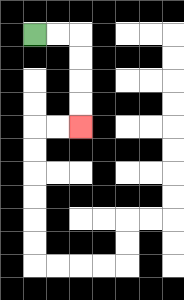{'start': '[1, 1]', 'end': '[3, 5]', 'path_directions': 'R,R,D,D,D,D', 'path_coordinates': '[[1, 1], [2, 1], [3, 1], [3, 2], [3, 3], [3, 4], [3, 5]]'}